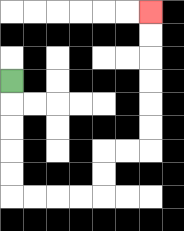{'start': '[0, 3]', 'end': '[6, 0]', 'path_directions': 'D,D,D,D,D,R,R,R,R,U,U,R,R,U,U,U,U,U,U', 'path_coordinates': '[[0, 3], [0, 4], [0, 5], [0, 6], [0, 7], [0, 8], [1, 8], [2, 8], [3, 8], [4, 8], [4, 7], [4, 6], [5, 6], [6, 6], [6, 5], [6, 4], [6, 3], [6, 2], [6, 1], [6, 0]]'}